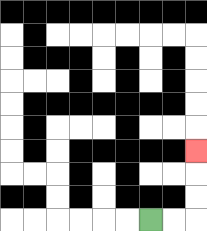{'start': '[6, 9]', 'end': '[8, 6]', 'path_directions': 'R,R,U,U,U', 'path_coordinates': '[[6, 9], [7, 9], [8, 9], [8, 8], [8, 7], [8, 6]]'}